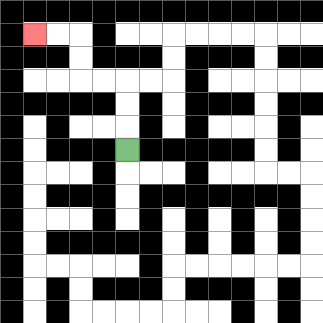{'start': '[5, 6]', 'end': '[1, 1]', 'path_directions': 'U,U,U,L,L,U,U,L,L', 'path_coordinates': '[[5, 6], [5, 5], [5, 4], [5, 3], [4, 3], [3, 3], [3, 2], [3, 1], [2, 1], [1, 1]]'}